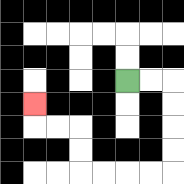{'start': '[5, 3]', 'end': '[1, 4]', 'path_directions': 'R,R,D,D,D,D,L,L,L,L,U,U,L,L,U', 'path_coordinates': '[[5, 3], [6, 3], [7, 3], [7, 4], [7, 5], [7, 6], [7, 7], [6, 7], [5, 7], [4, 7], [3, 7], [3, 6], [3, 5], [2, 5], [1, 5], [1, 4]]'}